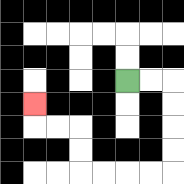{'start': '[5, 3]', 'end': '[1, 4]', 'path_directions': 'R,R,D,D,D,D,L,L,L,L,U,U,L,L,U', 'path_coordinates': '[[5, 3], [6, 3], [7, 3], [7, 4], [7, 5], [7, 6], [7, 7], [6, 7], [5, 7], [4, 7], [3, 7], [3, 6], [3, 5], [2, 5], [1, 5], [1, 4]]'}